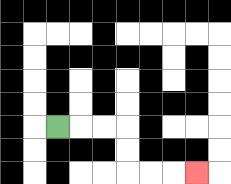{'start': '[2, 5]', 'end': '[8, 7]', 'path_directions': 'R,R,R,D,D,R,R,R', 'path_coordinates': '[[2, 5], [3, 5], [4, 5], [5, 5], [5, 6], [5, 7], [6, 7], [7, 7], [8, 7]]'}